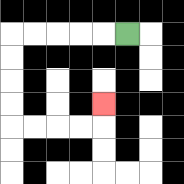{'start': '[5, 1]', 'end': '[4, 4]', 'path_directions': 'L,L,L,L,L,D,D,D,D,R,R,R,R,U', 'path_coordinates': '[[5, 1], [4, 1], [3, 1], [2, 1], [1, 1], [0, 1], [0, 2], [0, 3], [0, 4], [0, 5], [1, 5], [2, 5], [3, 5], [4, 5], [4, 4]]'}